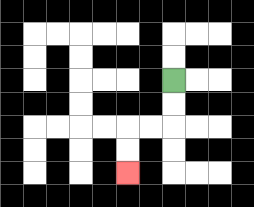{'start': '[7, 3]', 'end': '[5, 7]', 'path_directions': 'D,D,L,L,D,D', 'path_coordinates': '[[7, 3], [7, 4], [7, 5], [6, 5], [5, 5], [5, 6], [5, 7]]'}